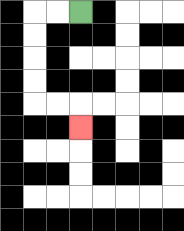{'start': '[3, 0]', 'end': '[3, 5]', 'path_directions': 'L,L,D,D,D,D,R,R,D', 'path_coordinates': '[[3, 0], [2, 0], [1, 0], [1, 1], [1, 2], [1, 3], [1, 4], [2, 4], [3, 4], [3, 5]]'}